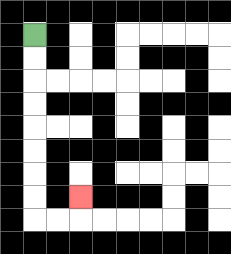{'start': '[1, 1]', 'end': '[3, 8]', 'path_directions': 'D,D,D,D,D,D,D,D,R,R,U', 'path_coordinates': '[[1, 1], [1, 2], [1, 3], [1, 4], [1, 5], [1, 6], [1, 7], [1, 8], [1, 9], [2, 9], [3, 9], [3, 8]]'}